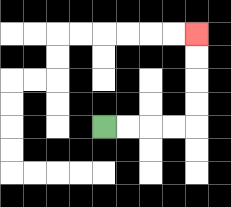{'start': '[4, 5]', 'end': '[8, 1]', 'path_directions': 'R,R,R,R,U,U,U,U', 'path_coordinates': '[[4, 5], [5, 5], [6, 5], [7, 5], [8, 5], [8, 4], [8, 3], [8, 2], [8, 1]]'}